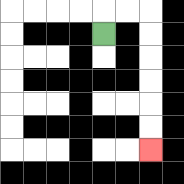{'start': '[4, 1]', 'end': '[6, 6]', 'path_directions': 'U,R,R,D,D,D,D,D,D', 'path_coordinates': '[[4, 1], [4, 0], [5, 0], [6, 0], [6, 1], [6, 2], [6, 3], [6, 4], [6, 5], [6, 6]]'}